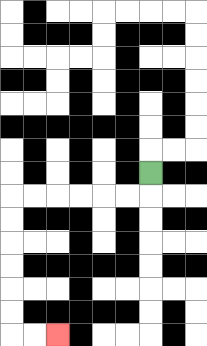{'start': '[6, 7]', 'end': '[2, 14]', 'path_directions': 'D,L,L,L,L,L,L,D,D,D,D,D,D,R,R', 'path_coordinates': '[[6, 7], [6, 8], [5, 8], [4, 8], [3, 8], [2, 8], [1, 8], [0, 8], [0, 9], [0, 10], [0, 11], [0, 12], [0, 13], [0, 14], [1, 14], [2, 14]]'}